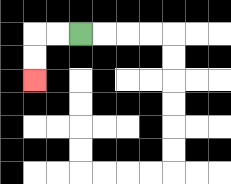{'start': '[3, 1]', 'end': '[1, 3]', 'path_directions': 'L,L,D,D', 'path_coordinates': '[[3, 1], [2, 1], [1, 1], [1, 2], [1, 3]]'}